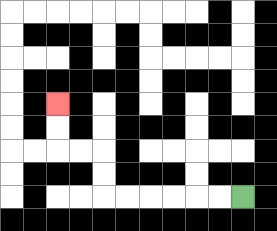{'start': '[10, 8]', 'end': '[2, 4]', 'path_directions': 'L,L,L,L,L,L,U,U,L,L,U,U', 'path_coordinates': '[[10, 8], [9, 8], [8, 8], [7, 8], [6, 8], [5, 8], [4, 8], [4, 7], [4, 6], [3, 6], [2, 6], [2, 5], [2, 4]]'}